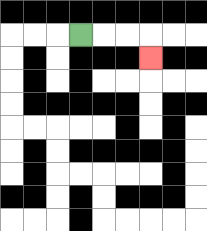{'start': '[3, 1]', 'end': '[6, 2]', 'path_directions': 'R,R,R,D', 'path_coordinates': '[[3, 1], [4, 1], [5, 1], [6, 1], [6, 2]]'}